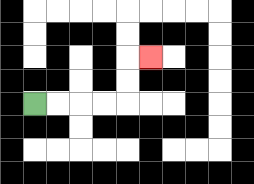{'start': '[1, 4]', 'end': '[6, 2]', 'path_directions': 'R,R,R,R,U,U,R', 'path_coordinates': '[[1, 4], [2, 4], [3, 4], [4, 4], [5, 4], [5, 3], [5, 2], [6, 2]]'}